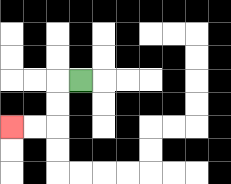{'start': '[3, 3]', 'end': '[0, 5]', 'path_directions': 'L,D,D,L,L', 'path_coordinates': '[[3, 3], [2, 3], [2, 4], [2, 5], [1, 5], [0, 5]]'}